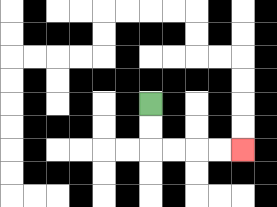{'start': '[6, 4]', 'end': '[10, 6]', 'path_directions': 'D,D,R,R,R,R', 'path_coordinates': '[[6, 4], [6, 5], [6, 6], [7, 6], [8, 6], [9, 6], [10, 6]]'}